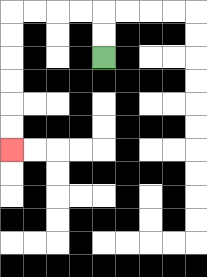{'start': '[4, 2]', 'end': '[0, 6]', 'path_directions': 'U,U,L,L,L,L,D,D,D,D,D,D', 'path_coordinates': '[[4, 2], [4, 1], [4, 0], [3, 0], [2, 0], [1, 0], [0, 0], [0, 1], [0, 2], [0, 3], [0, 4], [0, 5], [0, 6]]'}